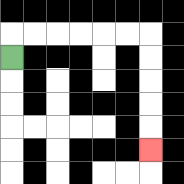{'start': '[0, 2]', 'end': '[6, 6]', 'path_directions': 'U,R,R,R,R,R,R,D,D,D,D,D', 'path_coordinates': '[[0, 2], [0, 1], [1, 1], [2, 1], [3, 1], [4, 1], [5, 1], [6, 1], [6, 2], [6, 3], [6, 4], [6, 5], [6, 6]]'}